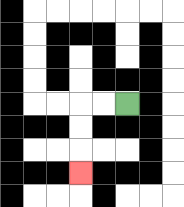{'start': '[5, 4]', 'end': '[3, 7]', 'path_directions': 'L,L,D,D,D', 'path_coordinates': '[[5, 4], [4, 4], [3, 4], [3, 5], [3, 6], [3, 7]]'}